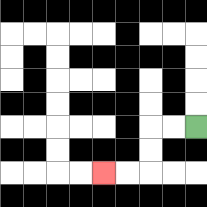{'start': '[8, 5]', 'end': '[4, 7]', 'path_directions': 'L,L,D,D,L,L', 'path_coordinates': '[[8, 5], [7, 5], [6, 5], [6, 6], [6, 7], [5, 7], [4, 7]]'}